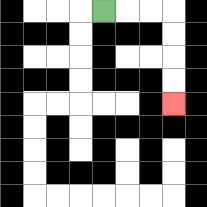{'start': '[4, 0]', 'end': '[7, 4]', 'path_directions': 'R,R,R,D,D,D,D', 'path_coordinates': '[[4, 0], [5, 0], [6, 0], [7, 0], [7, 1], [7, 2], [7, 3], [7, 4]]'}